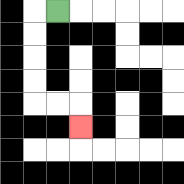{'start': '[2, 0]', 'end': '[3, 5]', 'path_directions': 'L,D,D,D,D,R,R,D', 'path_coordinates': '[[2, 0], [1, 0], [1, 1], [1, 2], [1, 3], [1, 4], [2, 4], [3, 4], [3, 5]]'}